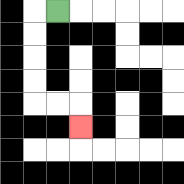{'start': '[2, 0]', 'end': '[3, 5]', 'path_directions': 'L,D,D,D,D,R,R,D', 'path_coordinates': '[[2, 0], [1, 0], [1, 1], [1, 2], [1, 3], [1, 4], [2, 4], [3, 4], [3, 5]]'}